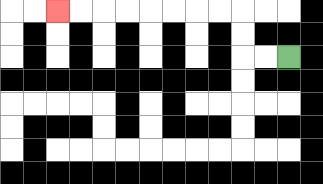{'start': '[12, 2]', 'end': '[2, 0]', 'path_directions': 'L,L,U,U,L,L,L,L,L,L,L,L', 'path_coordinates': '[[12, 2], [11, 2], [10, 2], [10, 1], [10, 0], [9, 0], [8, 0], [7, 0], [6, 0], [5, 0], [4, 0], [3, 0], [2, 0]]'}